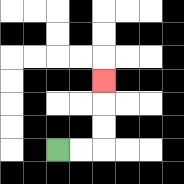{'start': '[2, 6]', 'end': '[4, 3]', 'path_directions': 'R,R,U,U,U', 'path_coordinates': '[[2, 6], [3, 6], [4, 6], [4, 5], [4, 4], [4, 3]]'}